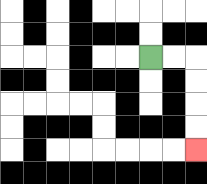{'start': '[6, 2]', 'end': '[8, 6]', 'path_directions': 'R,R,D,D,D,D', 'path_coordinates': '[[6, 2], [7, 2], [8, 2], [8, 3], [8, 4], [8, 5], [8, 6]]'}